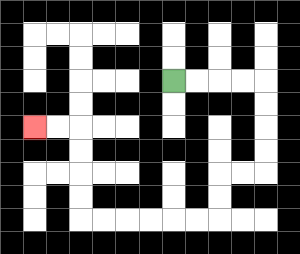{'start': '[7, 3]', 'end': '[1, 5]', 'path_directions': 'R,R,R,R,D,D,D,D,L,L,D,D,L,L,L,L,L,L,U,U,U,U,L,L', 'path_coordinates': '[[7, 3], [8, 3], [9, 3], [10, 3], [11, 3], [11, 4], [11, 5], [11, 6], [11, 7], [10, 7], [9, 7], [9, 8], [9, 9], [8, 9], [7, 9], [6, 9], [5, 9], [4, 9], [3, 9], [3, 8], [3, 7], [3, 6], [3, 5], [2, 5], [1, 5]]'}